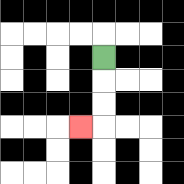{'start': '[4, 2]', 'end': '[3, 5]', 'path_directions': 'D,D,D,L', 'path_coordinates': '[[4, 2], [4, 3], [4, 4], [4, 5], [3, 5]]'}